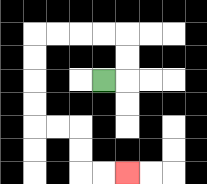{'start': '[4, 3]', 'end': '[5, 7]', 'path_directions': 'R,U,U,L,L,L,L,D,D,D,D,R,R,D,D,R,R', 'path_coordinates': '[[4, 3], [5, 3], [5, 2], [5, 1], [4, 1], [3, 1], [2, 1], [1, 1], [1, 2], [1, 3], [1, 4], [1, 5], [2, 5], [3, 5], [3, 6], [3, 7], [4, 7], [5, 7]]'}